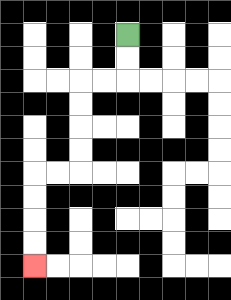{'start': '[5, 1]', 'end': '[1, 11]', 'path_directions': 'D,D,L,L,D,D,D,D,L,L,D,D,D,D', 'path_coordinates': '[[5, 1], [5, 2], [5, 3], [4, 3], [3, 3], [3, 4], [3, 5], [3, 6], [3, 7], [2, 7], [1, 7], [1, 8], [1, 9], [1, 10], [1, 11]]'}